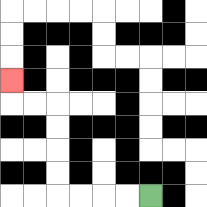{'start': '[6, 8]', 'end': '[0, 3]', 'path_directions': 'L,L,L,L,U,U,U,U,L,L,U', 'path_coordinates': '[[6, 8], [5, 8], [4, 8], [3, 8], [2, 8], [2, 7], [2, 6], [2, 5], [2, 4], [1, 4], [0, 4], [0, 3]]'}